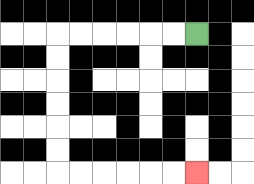{'start': '[8, 1]', 'end': '[8, 7]', 'path_directions': 'L,L,L,L,L,L,D,D,D,D,D,D,R,R,R,R,R,R', 'path_coordinates': '[[8, 1], [7, 1], [6, 1], [5, 1], [4, 1], [3, 1], [2, 1], [2, 2], [2, 3], [2, 4], [2, 5], [2, 6], [2, 7], [3, 7], [4, 7], [5, 7], [6, 7], [7, 7], [8, 7]]'}